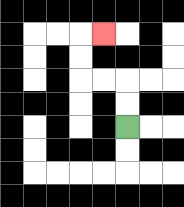{'start': '[5, 5]', 'end': '[4, 1]', 'path_directions': 'U,U,L,L,U,U,R', 'path_coordinates': '[[5, 5], [5, 4], [5, 3], [4, 3], [3, 3], [3, 2], [3, 1], [4, 1]]'}